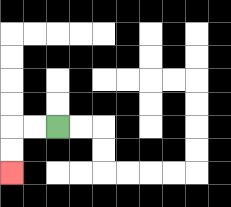{'start': '[2, 5]', 'end': '[0, 7]', 'path_directions': 'L,L,D,D', 'path_coordinates': '[[2, 5], [1, 5], [0, 5], [0, 6], [0, 7]]'}